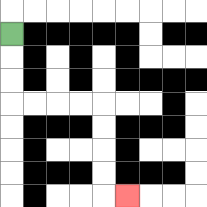{'start': '[0, 1]', 'end': '[5, 8]', 'path_directions': 'D,D,D,R,R,R,R,D,D,D,D,R', 'path_coordinates': '[[0, 1], [0, 2], [0, 3], [0, 4], [1, 4], [2, 4], [3, 4], [4, 4], [4, 5], [4, 6], [4, 7], [4, 8], [5, 8]]'}